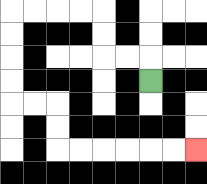{'start': '[6, 3]', 'end': '[8, 6]', 'path_directions': 'U,L,L,U,U,L,L,L,L,D,D,D,D,R,R,D,D,R,R,R,R,R,R', 'path_coordinates': '[[6, 3], [6, 2], [5, 2], [4, 2], [4, 1], [4, 0], [3, 0], [2, 0], [1, 0], [0, 0], [0, 1], [0, 2], [0, 3], [0, 4], [1, 4], [2, 4], [2, 5], [2, 6], [3, 6], [4, 6], [5, 6], [6, 6], [7, 6], [8, 6]]'}